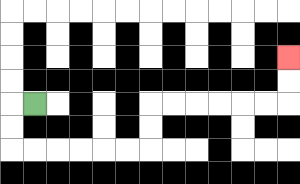{'start': '[1, 4]', 'end': '[12, 2]', 'path_directions': 'L,D,D,R,R,R,R,R,R,U,U,R,R,R,R,R,R,U,U', 'path_coordinates': '[[1, 4], [0, 4], [0, 5], [0, 6], [1, 6], [2, 6], [3, 6], [4, 6], [5, 6], [6, 6], [6, 5], [6, 4], [7, 4], [8, 4], [9, 4], [10, 4], [11, 4], [12, 4], [12, 3], [12, 2]]'}